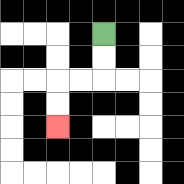{'start': '[4, 1]', 'end': '[2, 5]', 'path_directions': 'D,D,L,L,D,D', 'path_coordinates': '[[4, 1], [4, 2], [4, 3], [3, 3], [2, 3], [2, 4], [2, 5]]'}